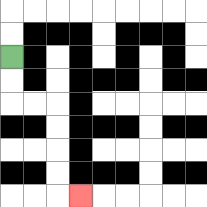{'start': '[0, 2]', 'end': '[3, 8]', 'path_directions': 'D,D,R,R,D,D,D,D,R', 'path_coordinates': '[[0, 2], [0, 3], [0, 4], [1, 4], [2, 4], [2, 5], [2, 6], [2, 7], [2, 8], [3, 8]]'}